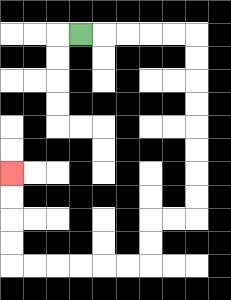{'start': '[3, 1]', 'end': '[0, 7]', 'path_directions': 'R,R,R,R,R,D,D,D,D,D,D,D,D,L,L,D,D,L,L,L,L,L,L,U,U,U,U', 'path_coordinates': '[[3, 1], [4, 1], [5, 1], [6, 1], [7, 1], [8, 1], [8, 2], [8, 3], [8, 4], [8, 5], [8, 6], [8, 7], [8, 8], [8, 9], [7, 9], [6, 9], [6, 10], [6, 11], [5, 11], [4, 11], [3, 11], [2, 11], [1, 11], [0, 11], [0, 10], [0, 9], [0, 8], [0, 7]]'}